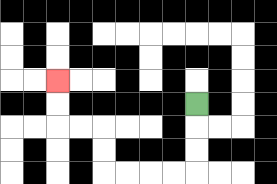{'start': '[8, 4]', 'end': '[2, 3]', 'path_directions': 'D,D,D,L,L,L,L,U,U,L,L,U,U', 'path_coordinates': '[[8, 4], [8, 5], [8, 6], [8, 7], [7, 7], [6, 7], [5, 7], [4, 7], [4, 6], [4, 5], [3, 5], [2, 5], [2, 4], [2, 3]]'}